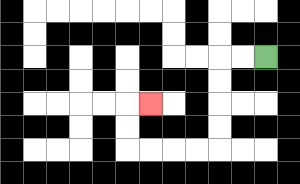{'start': '[11, 2]', 'end': '[6, 4]', 'path_directions': 'L,L,D,D,D,D,L,L,L,L,U,U,R', 'path_coordinates': '[[11, 2], [10, 2], [9, 2], [9, 3], [9, 4], [9, 5], [9, 6], [8, 6], [7, 6], [6, 6], [5, 6], [5, 5], [5, 4], [6, 4]]'}